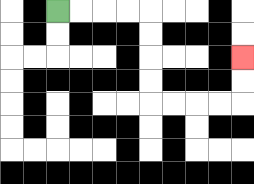{'start': '[2, 0]', 'end': '[10, 2]', 'path_directions': 'R,R,R,R,D,D,D,D,R,R,R,R,U,U', 'path_coordinates': '[[2, 0], [3, 0], [4, 0], [5, 0], [6, 0], [6, 1], [6, 2], [6, 3], [6, 4], [7, 4], [8, 4], [9, 4], [10, 4], [10, 3], [10, 2]]'}